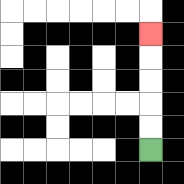{'start': '[6, 6]', 'end': '[6, 1]', 'path_directions': 'U,U,U,U,U', 'path_coordinates': '[[6, 6], [6, 5], [6, 4], [6, 3], [6, 2], [6, 1]]'}